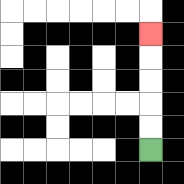{'start': '[6, 6]', 'end': '[6, 1]', 'path_directions': 'U,U,U,U,U', 'path_coordinates': '[[6, 6], [6, 5], [6, 4], [6, 3], [6, 2], [6, 1]]'}